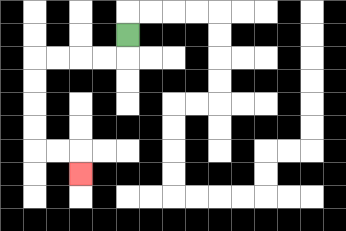{'start': '[5, 1]', 'end': '[3, 7]', 'path_directions': 'D,L,L,L,L,D,D,D,D,R,R,D', 'path_coordinates': '[[5, 1], [5, 2], [4, 2], [3, 2], [2, 2], [1, 2], [1, 3], [1, 4], [1, 5], [1, 6], [2, 6], [3, 6], [3, 7]]'}